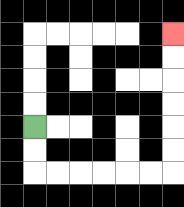{'start': '[1, 5]', 'end': '[7, 1]', 'path_directions': 'D,D,R,R,R,R,R,R,U,U,U,U,U,U', 'path_coordinates': '[[1, 5], [1, 6], [1, 7], [2, 7], [3, 7], [4, 7], [5, 7], [6, 7], [7, 7], [7, 6], [7, 5], [7, 4], [7, 3], [7, 2], [7, 1]]'}